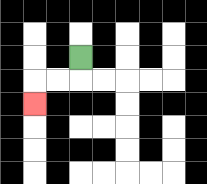{'start': '[3, 2]', 'end': '[1, 4]', 'path_directions': 'D,L,L,D', 'path_coordinates': '[[3, 2], [3, 3], [2, 3], [1, 3], [1, 4]]'}